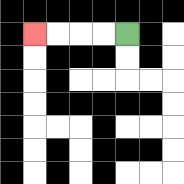{'start': '[5, 1]', 'end': '[1, 1]', 'path_directions': 'L,L,L,L', 'path_coordinates': '[[5, 1], [4, 1], [3, 1], [2, 1], [1, 1]]'}